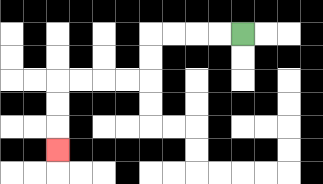{'start': '[10, 1]', 'end': '[2, 6]', 'path_directions': 'L,L,L,L,D,D,L,L,L,L,D,D,D', 'path_coordinates': '[[10, 1], [9, 1], [8, 1], [7, 1], [6, 1], [6, 2], [6, 3], [5, 3], [4, 3], [3, 3], [2, 3], [2, 4], [2, 5], [2, 6]]'}